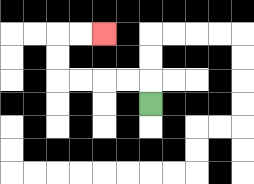{'start': '[6, 4]', 'end': '[4, 1]', 'path_directions': 'U,L,L,L,L,U,U,R,R', 'path_coordinates': '[[6, 4], [6, 3], [5, 3], [4, 3], [3, 3], [2, 3], [2, 2], [2, 1], [3, 1], [4, 1]]'}